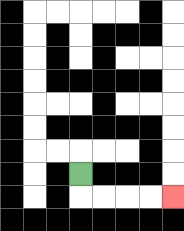{'start': '[3, 7]', 'end': '[7, 8]', 'path_directions': 'D,R,R,R,R', 'path_coordinates': '[[3, 7], [3, 8], [4, 8], [5, 8], [6, 8], [7, 8]]'}